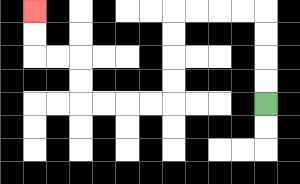{'start': '[11, 4]', 'end': '[1, 0]', 'path_directions': 'U,U,U,U,L,L,L,L,D,D,D,D,L,L,L,L,U,U,L,L,U,U', 'path_coordinates': '[[11, 4], [11, 3], [11, 2], [11, 1], [11, 0], [10, 0], [9, 0], [8, 0], [7, 0], [7, 1], [7, 2], [7, 3], [7, 4], [6, 4], [5, 4], [4, 4], [3, 4], [3, 3], [3, 2], [2, 2], [1, 2], [1, 1], [1, 0]]'}